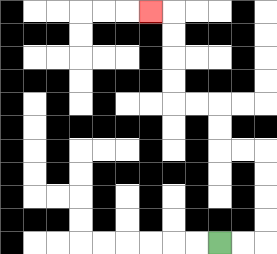{'start': '[9, 10]', 'end': '[6, 0]', 'path_directions': 'R,R,U,U,U,U,L,L,U,U,L,L,U,U,U,U,L', 'path_coordinates': '[[9, 10], [10, 10], [11, 10], [11, 9], [11, 8], [11, 7], [11, 6], [10, 6], [9, 6], [9, 5], [9, 4], [8, 4], [7, 4], [7, 3], [7, 2], [7, 1], [7, 0], [6, 0]]'}